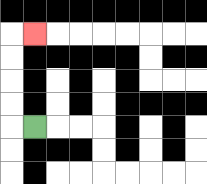{'start': '[1, 5]', 'end': '[1, 1]', 'path_directions': 'L,U,U,U,U,R', 'path_coordinates': '[[1, 5], [0, 5], [0, 4], [0, 3], [0, 2], [0, 1], [1, 1]]'}